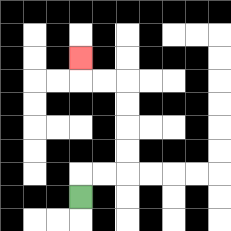{'start': '[3, 8]', 'end': '[3, 2]', 'path_directions': 'U,R,R,U,U,U,U,L,L,U', 'path_coordinates': '[[3, 8], [3, 7], [4, 7], [5, 7], [5, 6], [5, 5], [5, 4], [5, 3], [4, 3], [3, 3], [3, 2]]'}